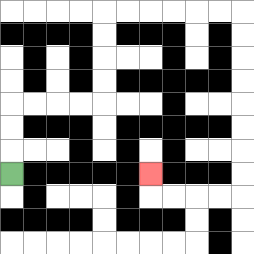{'start': '[0, 7]', 'end': '[6, 7]', 'path_directions': 'U,U,U,R,R,R,R,U,U,U,U,R,R,R,R,R,R,D,D,D,D,D,D,D,D,L,L,L,L,U', 'path_coordinates': '[[0, 7], [0, 6], [0, 5], [0, 4], [1, 4], [2, 4], [3, 4], [4, 4], [4, 3], [4, 2], [4, 1], [4, 0], [5, 0], [6, 0], [7, 0], [8, 0], [9, 0], [10, 0], [10, 1], [10, 2], [10, 3], [10, 4], [10, 5], [10, 6], [10, 7], [10, 8], [9, 8], [8, 8], [7, 8], [6, 8], [6, 7]]'}